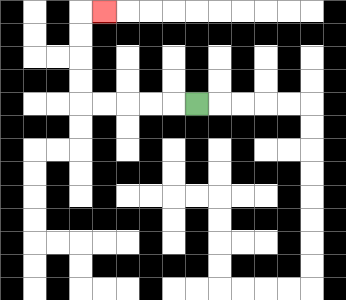{'start': '[8, 4]', 'end': '[4, 0]', 'path_directions': 'L,L,L,L,L,U,U,U,U,R', 'path_coordinates': '[[8, 4], [7, 4], [6, 4], [5, 4], [4, 4], [3, 4], [3, 3], [3, 2], [3, 1], [3, 0], [4, 0]]'}